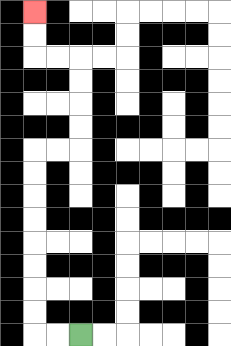{'start': '[3, 14]', 'end': '[1, 0]', 'path_directions': 'L,L,U,U,U,U,U,U,U,U,R,R,U,U,U,U,L,L,U,U', 'path_coordinates': '[[3, 14], [2, 14], [1, 14], [1, 13], [1, 12], [1, 11], [1, 10], [1, 9], [1, 8], [1, 7], [1, 6], [2, 6], [3, 6], [3, 5], [3, 4], [3, 3], [3, 2], [2, 2], [1, 2], [1, 1], [1, 0]]'}